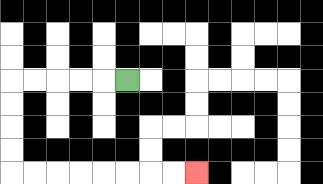{'start': '[5, 3]', 'end': '[8, 7]', 'path_directions': 'L,L,L,L,L,D,D,D,D,R,R,R,R,R,R,R,R', 'path_coordinates': '[[5, 3], [4, 3], [3, 3], [2, 3], [1, 3], [0, 3], [0, 4], [0, 5], [0, 6], [0, 7], [1, 7], [2, 7], [3, 7], [4, 7], [5, 7], [6, 7], [7, 7], [8, 7]]'}